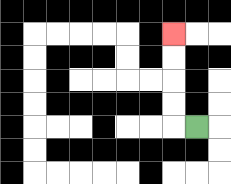{'start': '[8, 5]', 'end': '[7, 1]', 'path_directions': 'L,U,U,U,U', 'path_coordinates': '[[8, 5], [7, 5], [7, 4], [7, 3], [7, 2], [7, 1]]'}